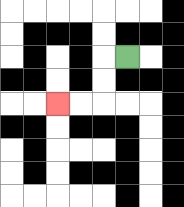{'start': '[5, 2]', 'end': '[2, 4]', 'path_directions': 'L,D,D,L,L', 'path_coordinates': '[[5, 2], [4, 2], [4, 3], [4, 4], [3, 4], [2, 4]]'}